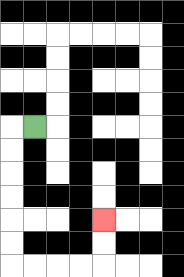{'start': '[1, 5]', 'end': '[4, 9]', 'path_directions': 'L,D,D,D,D,D,D,R,R,R,R,U,U', 'path_coordinates': '[[1, 5], [0, 5], [0, 6], [0, 7], [0, 8], [0, 9], [0, 10], [0, 11], [1, 11], [2, 11], [3, 11], [4, 11], [4, 10], [4, 9]]'}